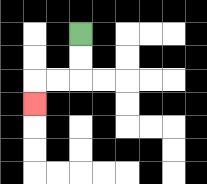{'start': '[3, 1]', 'end': '[1, 4]', 'path_directions': 'D,D,L,L,D', 'path_coordinates': '[[3, 1], [3, 2], [3, 3], [2, 3], [1, 3], [1, 4]]'}